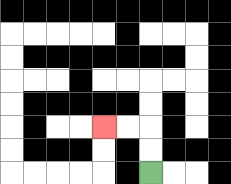{'start': '[6, 7]', 'end': '[4, 5]', 'path_directions': 'U,U,L,L', 'path_coordinates': '[[6, 7], [6, 6], [6, 5], [5, 5], [4, 5]]'}